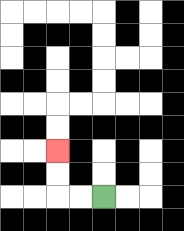{'start': '[4, 8]', 'end': '[2, 6]', 'path_directions': 'L,L,U,U', 'path_coordinates': '[[4, 8], [3, 8], [2, 8], [2, 7], [2, 6]]'}